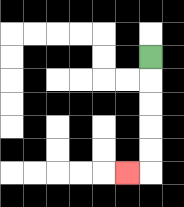{'start': '[6, 2]', 'end': '[5, 7]', 'path_directions': 'D,D,D,D,D,L', 'path_coordinates': '[[6, 2], [6, 3], [6, 4], [6, 5], [6, 6], [6, 7], [5, 7]]'}